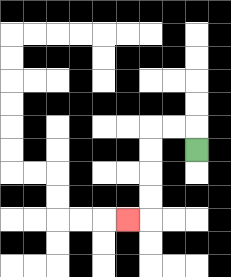{'start': '[8, 6]', 'end': '[5, 9]', 'path_directions': 'U,L,L,D,D,D,D,L', 'path_coordinates': '[[8, 6], [8, 5], [7, 5], [6, 5], [6, 6], [6, 7], [6, 8], [6, 9], [5, 9]]'}